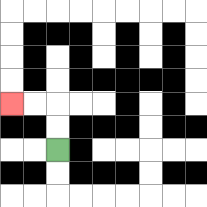{'start': '[2, 6]', 'end': '[0, 4]', 'path_directions': 'U,U,L,L', 'path_coordinates': '[[2, 6], [2, 5], [2, 4], [1, 4], [0, 4]]'}